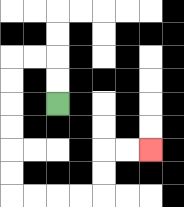{'start': '[2, 4]', 'end': '[6, 6]', 'path_directions': 'U,U,L,L,D,D,D,D,D,D,R,R,R,R,U,U,R,R', 'path_coordinates': '[[2, 4], [2, 3], [2, 2], [1, 2], [0, 2], [0, 3], [0, 4], [0, 5], [0, 6], [0, 7], [0, 8], [1, 8], [2, 8], [3, 8], [4, 8], [4, 7], [4, 6], [5, 6], [6, 6]]'}